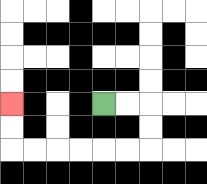{'start': '[4, 4]', 'end': '[0, 4]', 'path_directions': 'R,R,D,D,L,L,L,L,L,L,U,U', 'path_coordinates': '[[4, 4], [5, 4], [6, 4], [6, 5], [6, 6], [5, 6], [4, 6], [3, 6], [2, 6], [1, 6], [0, 6], [0, 5], [0, 4]]'}